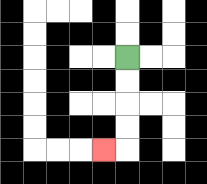{'start': '[5, 2]', 'end': '[4, 6]', 'path_directions': 'D,D,D,D,L', 'path_coordinates': '[[5, 2], [5, 3], [5, 4], [5, 5], [5, 6], [4, 6]]'}